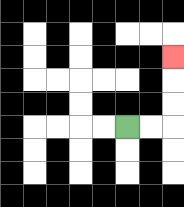{'start': '[5, 5]', 'end': '[7, 2]', 'path_directions': 'R,R,U,U,U', 'path_coordinates': '[[5, 5], [6, 5], [7, 5], [7, 4], [7, 3], [7, 2]]'}